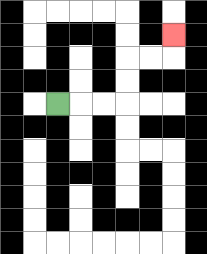{'start': '[2, 4]', 'end': '[7, 1]', 'path_directions': 'R,R,R,U,U,R,R,U', 'path_coordinates': '[[2, 4], [3, 4], [4, 4], [5, 4], [5, 3], [5, 2], [6, 2], [7, 2], [7, 1]]'}